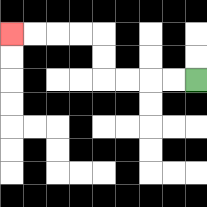{'start': '[8, 3]', 'end': '[0, 1]', 'path_directions': 'L,L,L,L,U,U,L,L,L,L', 'path_coordinates': '[[8, 3], [7, 3], [6, 3], [5, 3], [4, 3], [4, 2], [4, 1], [3, 1], [2, 1], [1, 1], [0, 1]]'}